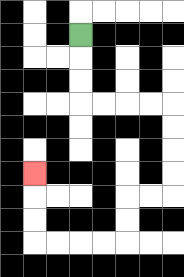{'start': '[3, 1]', 'end': '[1, 7]', 'path_directions': 'D,D,D,R,R,R,R,D,D,D,D,L,L,D,D,L,L,L,L,U,U,U', 'path_coordinates': '[[3, 1], [3, 2], [3, 3], [3, 4], [4, 4], [5, 4], [6, 4], [7, 4], [7, 5], [7, 6], [7, 7], [7, 8], [6, 8], [5, 8], [5, 9], [5, 10], [4, 10], [3, 10], [2, 10], [1, 10], [1, 9], [1, 8], [1, 7]]'}